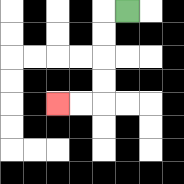{'start': '[5, 0]', 'end': '[2, 4]', 'path_directions': 'L,D,D,D,D,L,L', 'path_coordinates': '[[5, 0], [4, 0], [4, 1], [4, 2], [4, 3], [4, 4], [3, 4], [2, 4]]'}